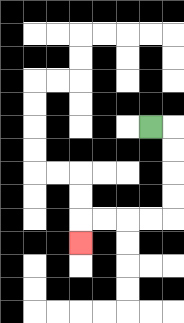{'start': '[6, 5]', 'end': '[3, 10]', 'path_directions': 'R,D,D,D,D,L,L,L,L,D', 'path_coordinates': '[[6, 5], [7, 5], [7, 6], [7, 7], [7, 8], [7, 9], [6, 9], [5, 9], [4, 9], [3, 9], [3, 10]]'}